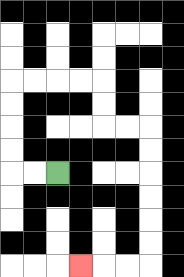{'start': '[2, 7]', 'end': '[3, 11]', 'path_directions': 'L,L,U,U,U,U,R,R,R,R,D,D,R,R,D,D,D,D,D,D,L,L,L', 'path_coordinates': '[[2, 7], [1, 7], [0, 7], [0, 6], [0, 5], [0, 4], [0, 3], [1, 3], [2, 3], [3, 3], [4, 3], [4, 4], [4, 5], [5, 5], [6, 5], [6, 6], [6, 7], [6, 8], [6, 9], [6, 10], [6, 11], [5, 11], [4, 11], [3, 11]]'}